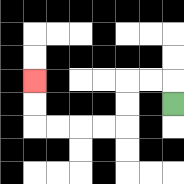{'start': '[7, 4]', 'end': '[1, 3]', 'path_directions': 'U,L,L,D,D,L,L,L,L,U,U', 'path_coordinates': '[[7, 4], [7, 3], [6, 3], [5, 3], [5, 4], [5, 5], [4, 5], [3, 5], [2, 5], [1, 5], [1, 4], [1, 3]]'}